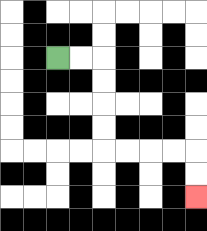{'start': '[2, 2]', 'end': '[8, 8]', 'path_directions': 'R,R,D,D,D,D,R,R,R,R,D,D', 'path_coordinates': '[[2, 2], [3, 2], [4, 2], [4, 3], [4, 4], [4, 5], [4, 6], [5, 6], [6, 6], [7, 6], [8, 6], [8, 7], [8, 8]]'}